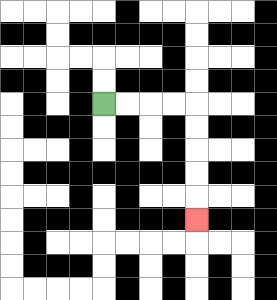{'start': '[4, 4]', 'end': '[8, 9]', 'path_directions': 'R,R,R,R,D,D,D,D,D', 'path_coordinates': '[[4, 4], [5, 4], [6, 4], [7, 4], [8, 4], [8, 5], [8, 6], [8, 7], [8, 8], [8, 9]]'}